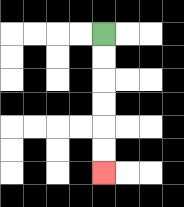{'start': '[4, 1]', 'end': '[4, 7]', 'path_directions': 'D,D,D,D,D,D', 'path_coordinates': '[[4, 1], [4, 2], [4, 3], [4, 4], [4, 5], [4, 6], [4, 7]]'}